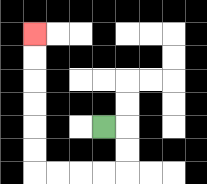{'start': '[4, 5]', 'end': '[1, 1]', 'path_directions': 'R,D,D,L,L,L,L,U,U,U,U,U,U', 'path_coordinates': '[[4, 5], [5, 5], [5, 6], [5, 7], [4, 7], [3, 7], [2, 7], [1, 7], [1, 6], [1, 5], [1, 4], [1, 3], [1, 2], [1, 1]]'}